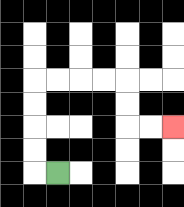{'start': '[2, 7]', 'end': '[7, 5]', 'path_directions': 'L,U,U,U,U,R,R,R,R,D,D,R,R', 'path_coordinates': '[[2, 7], [1, 7], [1, 6], [1, 5], [1, 4], [1, 3], [2, 3], [3, 3], [4, 3], [5, 3], [5, 4], [5, 5], [6, 5], [7, 5]]'}